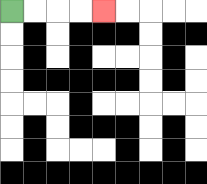{'start': '[0, 0]', 'end': '[4, 0]', 'path_directions': 'R,R,R,R', 'path_coordinates': '[[0, 0], [1, 0], [2, 0], [3, 0], [4, 0]]'}